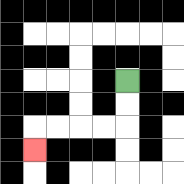{'start': '[5, 3]', 'end': '[1, 6]', 'path_directions': 'D,D,L,L,L,L,D', 'path_coordinates': '[[5, 3], [5, 4], [5, 5], [4, 5], [3, 5], [2, 5], [1, 5], [1, 6]]'}